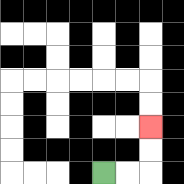{'start': '[4, 7]', 'end': '[6, 5]', 'path_directions': 'R,R,U,U', 'path_coordinates': '[[4, 7], [5, 7], [6, 7], [6, 6], [6, 5]]'}